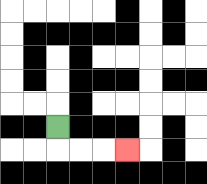{'start': '[2, 5]', 'end': '[5, 6]', 'path_directions': 'D,R,R,R', 'path_coordinates': '[[2, 5], [2, 6], [3, 6], [4, 6], [5, 6]]'}